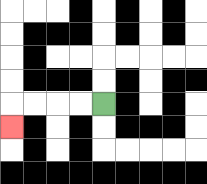{'start': '[4, 4]', 'end': '[0, 5]', 'path_directions': 'L,L,L,L,D', 'path_coordinates': '[[4, 4], [3, 4], [2, 4], [1, 4], [0, 4], [0, 5]]'}